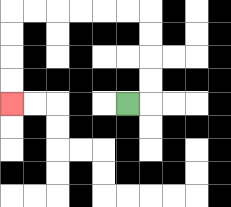{'start': '[5, 4]', 'end': '[0, 4]', 'path_directions': 'R,U,U,U,U,L,L,L,L,L,L,D,D,D,D', 'path_coordinates': '[[5, 4], [6, 4], [6, 3], [6, 2], [6, 1], [6, 0], [5, 0], [4, 0], [3, 0], [2, 0], [1, 0], [0, 0], [0, 1], [0, 2], [0, 3], [0, 4]]'}